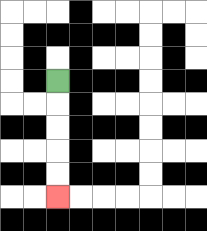{'start': '[2, 3]', 'end': '[2, 8]', 'path_directions': 'D,D,D,D,D', 'path_coordinates': '[[2, 3], [2, 4], [2, 5], [2, 6], [2, 7], [2, 8]]'}